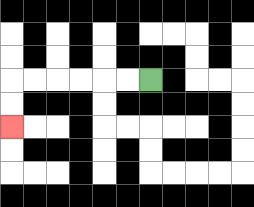{'start': '[6, 3]', 'end': '[0, 5]', 'path_directions': 'L,L,L,L,L,L,D,D', 'path_coordinates': '[[6, 3], [5, 3], [4, 3], [3, 3], [2, 3], [1, 3], [0, 3], [0, 4], [0, 5]]'}